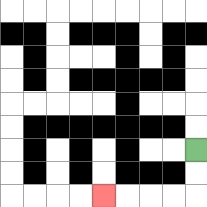{'start': '[8, 6]', 'end': '[4, 8]', 'path_directions': 'D,D,L,L,L,L', 'path_coordinates': '[[8, 6], [8, 7], [8, 8], [7, 8], [6, 8], [5, 8], [4, 8]]'}